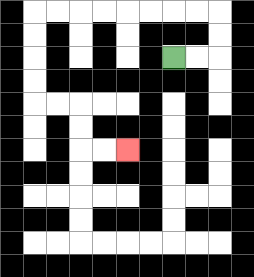{'start': '[7, 2]', 'end': '[5, 6]', 'path_directions': 'R,R,U,U,L,L,L,L,L,L,L,L,D,D,D,D,R,R,D,D,R,R', 'path_coordinates': '[[7, 2], [8, 2], [9, 2], [9, 1], [9, 0], [8, 0], [7, 0], [6, 0], [5, 0], [4, 0], [3, 0], [2, 0], [1, 0], [1, 1], [1, 2], [1, 3], [1, 4], [2, 4], [3, 4], [3, 5], [3, 6], [4, 6], [5, 6]]'}